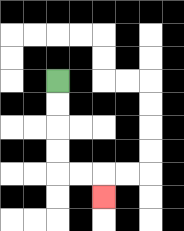{'start': '[2, 3]', 'end': '[4, 8]', 'path_directions': 'D,D,D,D,R,R,D', 'path_coordinates': '[[2, 3], [2, 4], [2, 5], [2, 6], [2, 7], [3, 7], [4, 7], [4, 8]]'}